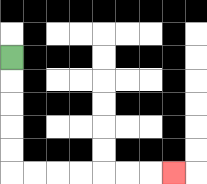{'start': '[0, 2]', 'end': '[7, 7]', 'path_directions': 'D,D,D,D,D,R,R,R,R,R,R,R', 'path_coordinates': '[[0, 2], [0, 3], [0, 4], [0, 5], [0, 6], [0, 7], [1, 7], [2, 7], [3, 7], [4, 7], [5, 7], [6, 7], [7, 7]]'}